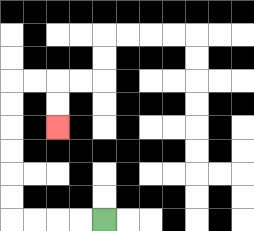{'start': '[4, 9]', 'end': '[2, 5]', 'path_directions': 'L,L,L,L,U,U,U,U,U,U,R,R,D,D', 'path_coordinates': '[[4, 9], [3, 9], [2, 9], [1, 9], [0, 9], [0, 8], [0, 7], [0, 6], [0, 5], [0, 4], [0, 3], [1, 3], [2, 3], [2, 4], [2, 5]]'}